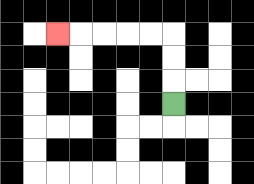{'start': '[7, 4]', 'end': '[2, 1]', 'path_directions': 'U,U,U,L,L,L,L,L', 'path_coordinates': '[[7, 4], [7, 3], [7, 2], [7, 1], [6, 1], [5, 1], [4, 1], [3, 1], [2, 1]]'}